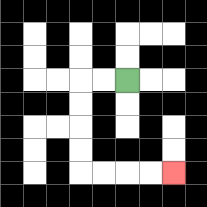{'start': '[5, 3]', 'end': '[7, 7]', 'path_directions': 'L,L,D,D,D,D,R,R,R,R', 'path_coordinates': '[[5, 3], [4, 3], [3, 3], [3, 4], [3, 5], [3, 6], [3, 7], [4, 7], [5, 7], [6, 7], [7, 7]]'}